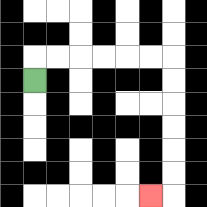{'start': '[1, 3]', 'end': '[6, 8]', 'path_directions': 'U,R,R,R,R,R,R,D,D,D,D,D,D,L', 'path_coordinates': '[[1, 3], [1, 2], [2, 2], [3, 2], [4, 2], [5, 2], [6, 2], [7, 2], [7, 3], [7, 4], [7, 5], [7, 6], [7, 7], [7, 8], [6, 8]]'}